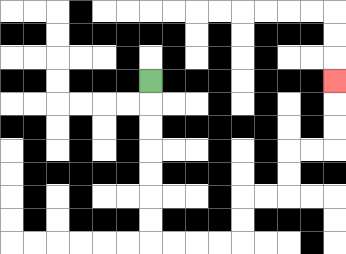{'start': '[6, 3]', 'end': '[14, 3]', 'path_directions': 'D,D,D,D,D,D,D,R,R,R,R,U,U,R,R,U,U,R,R,U,U,U', 'path_coordinates': '[[6, 3], [6, 4], [6, 5], [6, 6], [6, 7], [6, 8], [6, 9], [6, 10], [7, 10], [8, 10], [9, 10], [10, 10], [10, 9], [10, 8], [11, 8], [12, 8], [12, 7], [12, 6], [13, 6], [14, 6], [14, 5], [14, 4], [14, 3]]'}